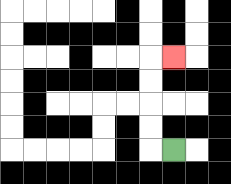{'start': '[7, 6]', 'end': '[7, 2]', 'path_directions': 'L,U,U,U,U,R', 'path_coordinates': '[[7, 6], [6, 6], [6, 5], [6, 4], [6, 3], [6, 2], [7, 2]]'}